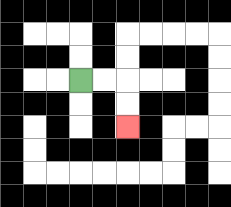{'start': '[3, 3]', 'end': '[5, 5]', 'path_directions': 'R,R,D,D', 'path_coordinates': '[[3, 3], [4, 3], [5, 3], [5, 4], [5, 5]]'}